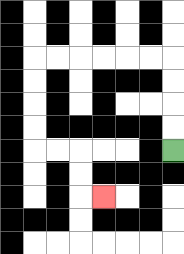{'start': '[7, 6]', 'end': '[4, 8]', 'path_directions': 'U,U,U,U,L,L,L,L,L,L,D,D,D,D,R,R,D,D,R', 'path_coordinates': '[[7, 6], [7, 5], [7, 4], [7, 3], [7, 2], [6, 2], [5, 2], [4, 2], [3, 2], [2, 2], [1, 2], [1, 3], [1, 4], [1, 5], [1, 6], [2, 6], [3, 6], [3, 7], [3, 8], [4, 8]]'}